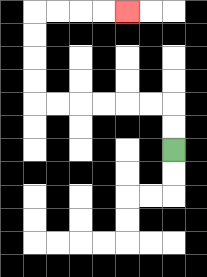{'start': '[7, 6]', 'end': '[5, 0]', 'path_directions': 'U,U,L,L,L,L,L,L,U,U,U,U,R,R,R,R', 'path_coordinates': '[[7, 6], [7, 5], [7, 4], [6, 4], [5, 4], [4, 4], [3, 4], [2, 4], [1, 4], [1, 3], [1, 2], [1, 1], [1, 0], [2, 0], [3, 0], [4, 0], [5, 0]]'}